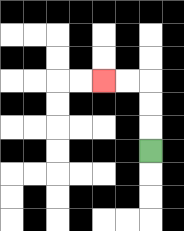{'start': '[6, 6]', 'end': '[4, 3]', 'path_directions': 'U,U,U,L,L', 'path_coordinates': '[[6, 6], [6, 5], [6, 4], [6, 3], [5, 3], [4, 3]]'}